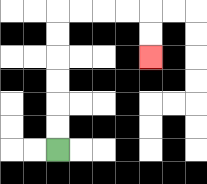{'start': '[2, 6]', 'end': '[6, 2]', 'path_directions': 'U,U,U,U,U,U,R,R,R,R,D,D', 'path_coordinates': '[[2, 6], [2, 5], [2, 4], [2, 3], [2, 2], [2, 1], [2, 0], [3, 0], [4, 0], [5, 0], [6, 0], [6, 1], [6, 2]]'}